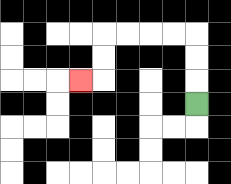{'start': '[8, 4]', 'end': '[3, 3]', 'path_directions': 'U,U,U,L,L,L,L,D,D,L', 'path_coordinates': '[[8, 4], [8, 3], [8, 2], [8, 1], [7, 1], [6, 1], [5, 1], [4, 1], [4, 2], [4, 3], [3, 3]]'}